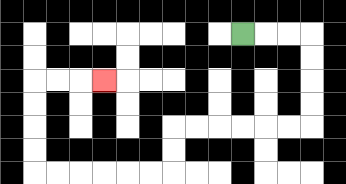{'start': '[10, 1]', 'end': '[4, 3]', 'path_directions': 'R,R,R,D,D,D,D,L,L,L,L,L,L,D,D,L,L,L,L,L,L,U,U,U,U,R,R,R', 'path_coordinates': '[[10, 1], [11, 1], [12, 1], [13, 1], [13, 2], [13, 3], [13, 4], [13, 5], [12, 5], [11, 5], [10, 5], [9, 5], [8, 5], [7, 5], [7, 6], [7, 7], [6, 7], [5, 7], [4, 7], [3, 7], [2, 7], [1, 7], [1, 6], [1, 5], [1, 4], [1, 3], [2, 3], [3, 3], [4, 3]]'}